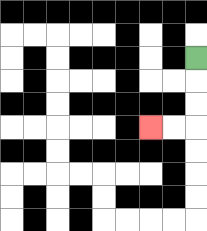{'start': '[8, 2]', 'end': '[6, 5]', 'path_directions': 'D,D,D,L,L', 'path_coordinates': '[[8, 2], [8, 3], [8, 4], [8, 5], [7, 5], [6, 5]]'}